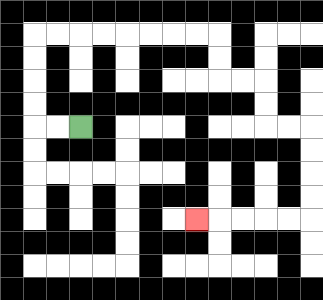{'start': '[3, 5]', 'end': '[8, 9]', 'path_directions': 'L,L,U,U,U,U,R,R,R,R,R,R,R,R,D,D,R,R,D,D,R,R,D,D,D,D,L,L,L,L,L', 'path_coordinates': '[[3, 5], [2, 5], [1, 5], [1, 4], [1, 3], [1, 2], [1, 1], [2, 1], [3, 1], [4, 1], [5, 1], [6, 1], [7, 1], [8, 1], [9, 1], [9, 2], [9, 3], [10, 3], [11, 3], [11, 4], [11, 5], [12, 5], [13, 5], [13, 6], [13, 7], [13, 8], [13, 9], [12, 9], [11, 9], [10, 9], [9, 9], [8, 9]]'}